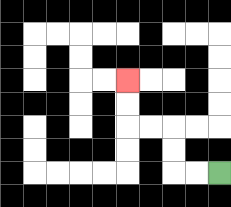{'start': '[9, 7]', 'end': '[5, 3]', 'path_directions': 'L,L,U,U,L,L,U,U', 'path_coordinates': '[[9, 7], [8, 7], [7, 7], [7, 6], [7, 5], [6, 5], [5, 5], [5, 4], [5, 3]]'}